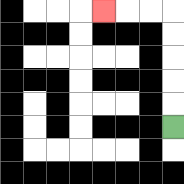{'start': '[7, 5]', 'end': '[4, 0]', 'path_directions': 'U,U,U,U,U,L,L,L', 'path_coordinates': '[[7, 5], [7, 4], [7, 3], [7, 2], [7, 1], [7, 0], [6, 0], [5, 0], [4, 0]]'}